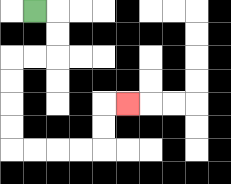{'start': '[1, 0]', 'end': '[5, 4]', 'path_directions': 'R,D,D,L,L,D,D,D,D,R,R,R,R,U,U,R', 'path_coordinates': '[[1, 0], [2, 0], [2, 1], [2, 2], [1, 2], [0, 2], [0, 3], [0, 4], [0, 5], [0, 6], [1, 6], [2, 6], [3, 6], [4, 6], [4, 5], [4, 4], [5, 4]]'}